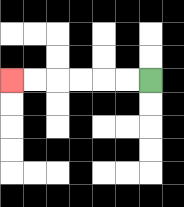{'start': '[6, 3]', 'end': '[0, 3]', 'path_directions': 'L,L,L,L,L,L', 'path_coordinates': '[[6, 3], [5, 3], [4, 3], [3, 3], [2, 3], [1, 3], [0, 3]]'}